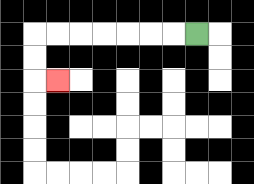{'start': '[8, 1]', 'end': '[2, 3]', 'path_directions': 'L,L,L,L,L,L,L,D,D,R', 'path_coordinates': '[[8, 1], [7, 1], [6, 1], [5, 1], [4, 1], [3, 1], [2, 1], [1, 1], [1, 2], [1, 3], [2, 3]]'}